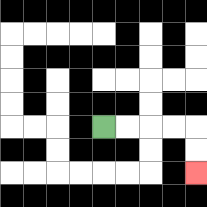{'start': '[4, 5]', 'end': '[8, 7]', 'path_directions': 'R,R,R,R,D,D', 'path_coordinates': '[[4, 5], [5, 5], [6, 5], [7, 5], [8, 5], [8, 6], [8, 7]]'}